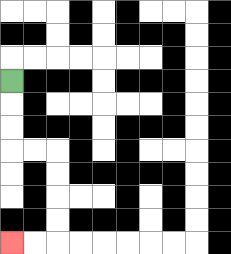{'start': '[0, 3]', 'end': '[0, 10]', 'path_directions': 'D,D,D,R,R,D,D,D,D,L,L', 'path_coordinates': '[[0, 3], [0, 4], [0, 5], [0, 6], [1, 6], [2, 6], [2, 7], [2, 8], [2, 9], [2, 10], [1, 10], [0, 10]]'}